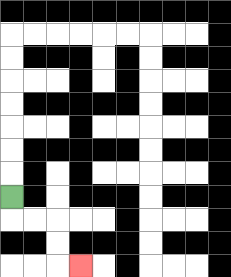{'start': '[0, 8]', 'end': '[3, 11]', 'path_directions': 'D,R,R,D,D,R', 'path_coordinates': '[[0, 8], [0, 9], [1, 9], [2, 9], [2, 10], [2, 11], [3, 11]]'}